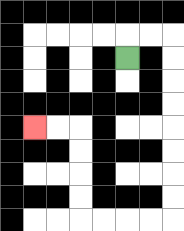{'start': '[5, 2]', 'end': '[1, 5]', 'path_directions': 'U,R,R,D,D,D,D,D,D,D,D,L,L,L,L,U,U,U,U,L,L', 'path_coordinates': '[[5, 2], [5, 1], [6, 1], [7, 1], [7, 2], [7, 3], [7, 4], [7, 5], [7, 6], [7, 7], [7, 8], [7, 9], [6, 9], [5, 9], [4, 9], [3, 9], [3, 8], [3, 7], [3, 6], [3, 5], [2, 5], [1, 5]]'}